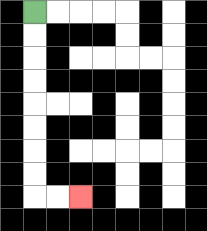{'start': '[1, 0]', 'end': '[3, 8]', 'path_directions': 'D,D,D,D,D,D,D,D,R,R', 'path_coordinates': '[[1, 0], [1, 1], [1, 2], [1, 3], [1, 4], [1, 5], [1, 6], [1, 7], [1, 8], [2, 8], [3, 8]]'}